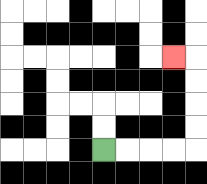{'start': '[4, 6]', 'end': '[7, 2]', 'path_directions': 'R,R,R,R,U,U,U,U,L', 'path_coordinates': '[[4, 6], [5, 6], [6, 6], [7, 6], [8, 6], [8, 5], [8, 4], [8, 3], [8, 2], [7, 2]]'}